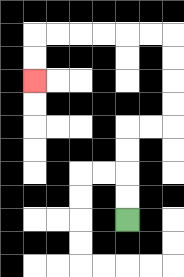{'start': '[5, 9]', 'end': '[1, 3]', 'path_directions': 'U,U,U,U,R,R,U,U,U,U,L,L,L,L,L,L,D,D', 'path_coordinates': '[[5, 9], [5, 8], [5, 7], [5, 6], [5, 5], [6, 5], [7, 5], [7, 4], [7, 3], [7, 2], [7, 1], [6, 1], [5, 1], [4, 1], [3, 1], [2, 1], [1, 1], [1, 2], [1, 3]]'}